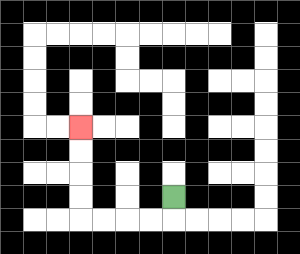{'start': '[7, 8]', 'end': '[3, 5]', 'path_directions': 'D,L,L,L,L,U,U,U,U', 'path_coordinates': '[[7, 8], [7, 9], [6, 9], [5, 9], [4, 9], [3, 9], [3, 8], [3, 7], [3, 6], [3, 5]]'}